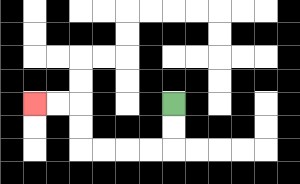{'start': '[7, 4]', 'end': '[1, 4]', 'path_directions': 'D,D,L,L,L,L,U,U,L,L', 'path_coordinates': '[[7, 4], [7, 5], [7, 6], [6, 6], [5, 6], [4, 6], [3, 6], [3, 5], [3, 4], [2, 4], [1, 4]]'}